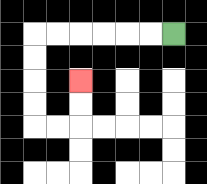{'start': '[7, 1]', 'end': '[3, 3]', 'path_directions': 'L,L,L,L,L,L,D,D,D,D,R,R,U,U', 'path_coordinates': '[[7, 1], [6, 1], [5, 1], [4, 1], [3, 1], [2, 1], [1, 1], [1, 2], [1, 3], [1, 4], [1, 5], [2, 5], [3, 5], [3, 4], [3, 3]]'}